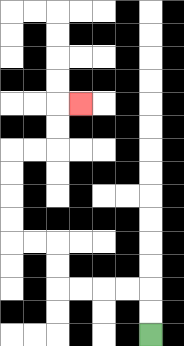{'start': '[6, 14]', 'end': '[3, 4]', 'path_directions': 'U,U,L,L,L,L,U,U,L,L,U,U,U,U,R,R,U,U,R', 'path_coordinates': '[[6, 14], [6, 13], [6, 12], [5, 12], [4, 12], [3, 12], [2, 12], [2, 11], [2, 10], [1, 10], [0, 10], [0, 9], [0, 8], [0, 7], [0, 6], [1, 6], [2, 6], [2, 5], [2, 4], [3, 4]]'}